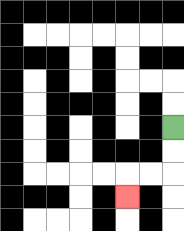{'start': '[7, 5]', 'end': '[5, 8]', 'path_directions': 'D,D,L,L,D', 'path_coordinates': '[[7, 5], [7, 6], [7, 7], [6, 7], [5, 7], [5, 8]]'}